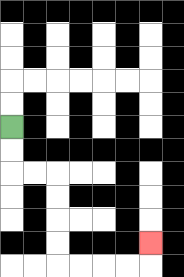{'start': '[0, 5]', 'end': '[6, 10]', 'path_directions': 'D,D,R,R,D,D,D,D,R,R,R,R,U', 'path_coordinates': '[[0, 5], [0, 6], [0, 7], [1, 7], [2, 7], [2, 8], [2, 9], [2, 10], [2, 11], [3, 11], [4, 11], [5, 11], [6, 11], [6, 10]]'}